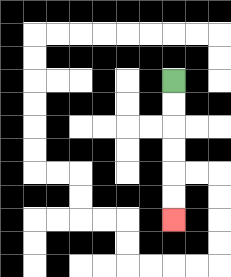{'start': '[7, 3]', 'end': '[7, 9]', 'path_directions': 'D,D,D,D,D,D', 'path_coordinates': '[[7, 3], [7, 4], [7, 5], [7, 6], [7, 7], [7, 8], [7, 9]]'}